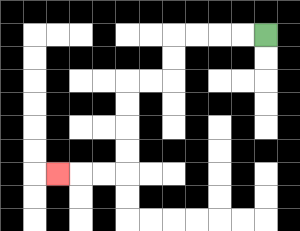{'start': '[11, 1]', 'end': '[2, 7]', 'path_directions': 'L,L,L,L,D,D,L,L,D,D,D,D,L,L,L', 'path_coordinates': '[[11, 1], [10, 1], [9, 1], [8, 1], [7, 1], [7, 2], [7, 3], [6, 3], [5, 3], [5, 4], [5, 5], [5, 6], [5, 7], [4, 7], [3, 7], [2, 7]]'}